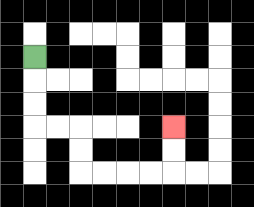{'start': '[1, 2]', 'end': '[7, 5]', 'path_directions': 'D,D,D,R,R,D,D,R,R,R,R,U,U', 'path_coordinates': '[[1, 2], [1, 3], [1, 4], [1, 5], [2, 5], [3, 5], [3, 6], [3, 7], [4, 7], [5, 7], [6, 7], [7, 7], [7, 6], [7, 5]]'}